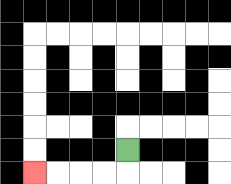{'start': '[5, 6]', 'end': '[1, 7]', 'path_directions': 'D,L,L,L,L', 'path_coordinates': '[[5, 6], [5, 7], [4, 7], [3, 7], [2, 7], [1, 7]]'}